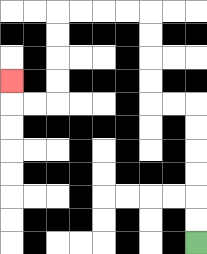{'start': '[8, 10]', 'end': '[0, 3]', 'path_directions': 'U,U,U,U,U,U,L,L,U,U,U,U,L,L,L,L,D,D,D,D,L,L,U', 'path_coordinates': '[[8, 10], [8, 9], [8, 8], [8, 7], [8, 6], [8, 5], [8, 4], [7, 4], [6, 4], [6, 3], [6, 2], [6, 1], [6, 0], [5, 0], [4, 0], [3, 0], [2, 0], [2, 1], [2, 2], [2, 3], [2, 4], [1, 4], [0, 4], [0, 3]]'}